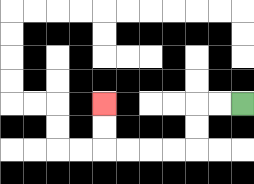{'start': '[10, 4]', 'end': '[4, 4]', 'path_directions': 'L,L,D,D,L,L,L,L,U,U', 'path_coordinates': '[[10, 4], [9, 4], [8, 4], [8, 5], [8, 6], [7, 6], [6, 6], [5, 6], [4, 6], [4, 5], [4, 4]]'}